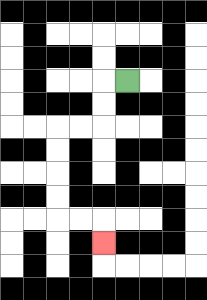{'start': '[5, 3]', 'end': '[4, 10]', 'path_directions': 'L,D,D,L,L,D,D,D,D,R,R,D', 'path_coordinates': '[[5, 3], [4, 3], [4, 4], [4, 5], [3, 5], [2, 5], [2, 6], [2, 7], [2, 8], [2, 9], [3, 9], [4, 9], [4, 10]]'}